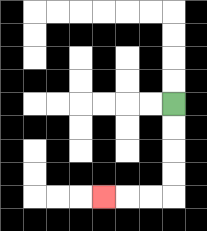{'start': '[7, 4]', 'end': '[4, 8]', 'path_directions': 'D,D,D,D,L,L,L', 'path_coordinates': '[[7, 4], [7, 5], [7, 6], [7, 7], [7, 8], [6, 8], [5, 8], [4, 8]]'}